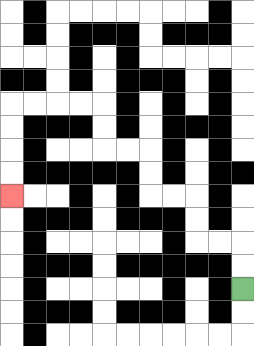{'start': '[10, 12]', 'end': '[0, 8]', 'path_directions': 'U,U,L,L,U,U,L,L,U,U,L,L,U,U,L,L,L,L,D,D,D,D', 'path_coordinates': '[[10, 12], [10, 11], [10, 10], [9, 10], [8, 10], [8, 9], [8, 8], [7, 8], [6, 8], [6, 7], [6, 6], [5, 6], [4, 6], [4, 5], [4, 4], [3, 4], [2, 4], [1, 4], [0, 4], [0, 5], [0, 6], [0, 7], [0, 8]]'}